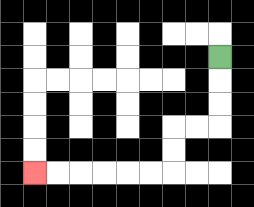{'start': '[9, 2]', 'end': '[1, 7]', 'path_directions': 'D,D,D,L,L,D,D,L,L,L,L,L,L', 'path_coordinates': '[[9, 2], [9, 3], [9, 4], [9, 5], [8, 5], [7, 5], [7, 6], [7, 7], [6, 7], [5, 7], [4, 7], [3, 7], [2, 7], [1, 7]]'}